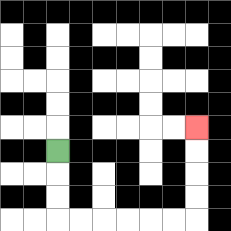{'start': '[2, 6]', 'end': '[8, 5]', 'path_directions': 'D,D,D,R,R,R,R,R,R,U,U,U,U', 'path_coordinates': '[[2, 6], [2, 7], [2, 8], [2, 9], [3, 9], [4, 9], [5, 9], [6, 9], [7, 9], [8, 9], [8, 8], [8, 7], [8, 6], [8, 5]]'}